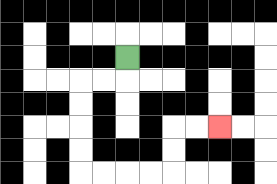{'start': '[5, 2]', 'end': '[9, 5]', 'path_directions': 'D,L,L,D,D,D,D,R,R,R,R,U,U,R,R', 'path_coordinates': '[[5, 2], [5, 3], [4, 3], [3, 3], [3, 4], [3, 5], [3, 6], [3, 7], [4, 7], [5, 7], [6, 7], [7, 7], [7, 6], [7, 5], [8, 5], [9, 5]]'}